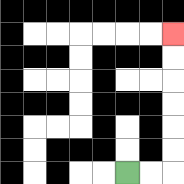{'start': '[5, 7]', 'end': '[7, 1]', 'path_directions': 'R,R,U,U,U,U,U,U', 'path_coordinates': '[[5, 7], [6, 7], [7, 7], [7, 6], [7, 5], [7, 4], [7, 3], [7, 2], [7, 1]]'}